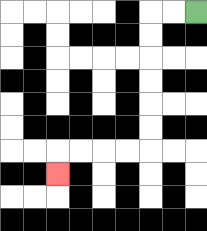{'start': '[8, 0]', 'end': '[2, 7]', 'path_directions': 'L,L,D,D,D,D,D,D,L,L,L,L,D', 'path_coordinates': '[[8, 0], [7, 0], [6, 0], [6, 1], [6, 2], [6, 3], [6, 4], [6, 5], [6, 6], [5, 6], [4, 6], [3, 6], [2, 6], [2, 7]]'}